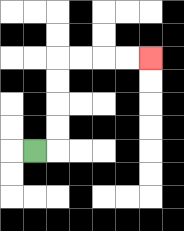{'start': '[1, 6]', 'end': '[6, 2]', 'path_directions': 'R,U,U,U,U,R,R,R,R', 'path_coordinates': '[[1, 6], [2, 6], [2, 5], [2, 4], [2, 3], [2, 2], [3, 2], [4, 2], [5, 2], [6, 2]]'}